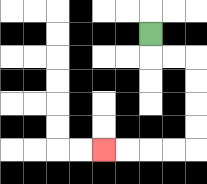{'start': '[6, 1]', 'end': '[4, 6]', 'path_directions': 'D,R,R,D,D,D,D,L,L,L,L', 'path_coordinates': '[[6, 1], [6, 2], [7, 2], [8, 2], [8, 3], [8, 4], [8, 5], [8, 6], [7, 6], [6, 6], [5, 6], [4, 6]]'}